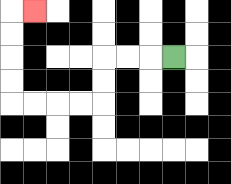{'start': '[7, 2]', 'end': '[1, 0]', 'path_directions': 'L,L,L,D,D,L,L,L,L,U,U,U,U,R', 'path_coordinates': '[[7, 2], [6, 2], [5, 2], [4, 2], [4, 3], [4, 4], [3, 4], [2, 4], [1, 4], [0, 4], [0, 3], [0, 2], [0, 1], [0, 0], [1, 0]]'}